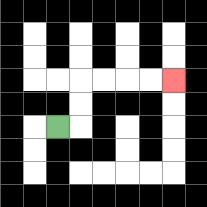{'start': '[2, 5]', 'end': '[7, 3]', 'path_directions': 'R,U,U,R,R,R,R', 'path_coordinates': '[[2, 5], [3, 5], [3, 4], [3, 3], [4, 3], [5, 3], [6, 3], [7, 3]]'}